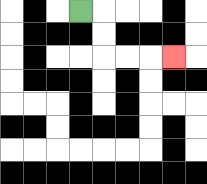{'start': '[3, 0]', 'end': '[7, 2]', 'path_directions': 'R,D,D,R,R,R', 'path_coordinates': '[[3, 0], [4, 0], [4, 1], [4, 2], [5, 2], [6, 2], [7, 2]]'}